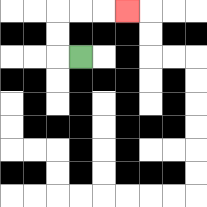{'start': '[3, 2]', 'end': '[5, 0]', 'path_directions': 'L,U,U,R,R,R', 'path_coordinates': '[[3, 2], [2, 2], [2, 1], [2, 0], [3, 0], [4, 0], [5, 0]]'}